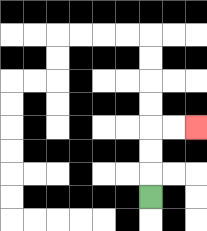{'start': '[6, 8]', 'end': '[8, 5]', 'path_directions': 'U,U,U,R,R', 'path_coordinates': '[[6, 8], [6, 7], [6, 6], [6, 5], [7, 5], [8, 5]]'}